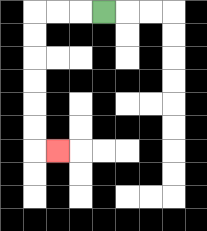{'start': '[4, 0]', 'end': '[2, 6]', 'path_directions': 'L,L,L,D,D,D,D,D,D,R', 'path_coordinates': '[[4, 0], [3, 0], [2, 0], [1, 0], [1, 1], [1, 2], [1, 3], [1, 4], [1, 5], [1, 6], [2, 6]]'}